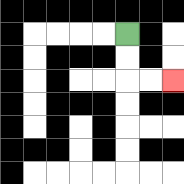{'start': '[5, 1]', 'end': '[7, 3]', 'path_directions': 'D,D,R,R', 'path_coordinates': '[[5, 1], [5, 2], [5, 3], [6, 3], [7, 3]]'}